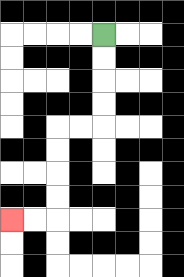{'start': '[4, 1]', 'end': '[0, 9]', 'path_directions': 'D,D,D,D,L,L,D,D,D,D,L,L', 'path_coordinates': '[[4, 1], [4, 2], [4, 3], [4, 4], [4, 5], [3, 5], [2, 5], [2, 6], [2, 7], [2, 8], [2, 9], [1, 9], [0, 9]]'}